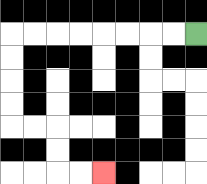{'start': '[8, 1]', 'end': '[4, 7]', 'path_directions': 'L,L,L,L,L,L,L,L,D,D,D,D,R,R,D,D,R,R', 'path_coordinates': '[[8, 1], [7, 1], [6, 1], [5, 1], [4, 1], [3, 1], [2, 1], [1, 1], [0, 1], [0, 2], [0, 3], [0, 4], [0, 5], [1, 5], [2, 5], [2, 6], [2, 7], [3, 7], [4, 7]]'}